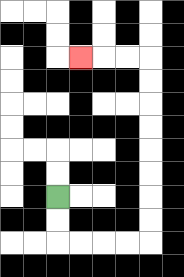{'start': '[2, 8]', 'end': '[3, 2]', 'path_directions': 'D,D,R,R,R,R,U,U,U,U,U,U,U,U,L,L,L', 'path_coordinates': '[[2, 8], [2, 9], [2, 10], [3, 10], [4, 10], [5, 10], [6, 10], [6, 9], [6, 8], [6, 7], [6, 6], [6, 5], [6, 4], [6, 3], [6, 2], [5, 2], [4, 2], [3, 2]]'}